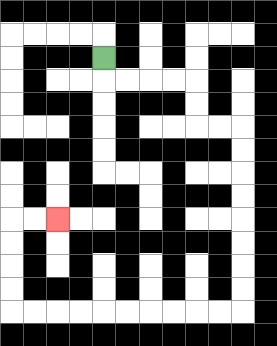{'start': '[4, 2]', 'end': '[2, 9]', 'path_directions': 'D,R,R,R,R,D,D,R,R,D,D,D,D,D,D,D,D,L,L,L,L,L,L,L,L,L,L,U,U,U,U,R,R', 'path_coordinates': '[[4, 2], [4, 3], [5, 3], [6, 3], [7, 3], [8, 3], [8, 4], [8, 5], [9, 5], [10, 5], [10, 6], [10, 7], [10, 8], [10, 9], [10, 10], [10, 11], [10, 12], [10, 13], [9, 13], [8, 13], [7, 13], [6, 13], [5, 13], [4, 13], [3, 13], [2, 13], [1, 13], [0, 13], [0, 12], [0, 11], [0, 10], [0, 9], [1, 9], [2, 9]]'}